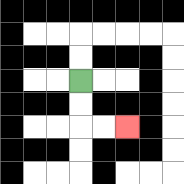{'start': '[3, 3]', 'end': '[5, 5]', 'path_directions': 'D,D,R,R', 'path_coordinates': '[[3, 3], [3, 4], [3, 5], [4, 5], [5, 5]]'}